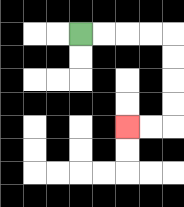{'start': '[3, 1]', 'end': '[5, 5]', 'path_directions': 'R,R,R,R,D,D,D,D,L,L', 'path_coordinates': '[[3, 1], [4, 1], [5, 1], [6, 1], [7, 1], [7, 2], [7, 3], [7, 4], [7, 5], [6, 5], [5, 5]]'}